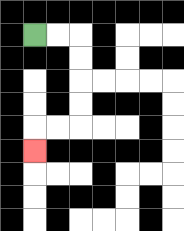{'start': '[1, 1]', 'end': '[1, 6]', 'path_directions': 'R,R,D,D,D,D,L,L,D', 'path_coordinates': '[[1, 1], [2, 1], [3, 1], [3, 2], [3, 3], [3, 4], [3, 5], [2, 5], [1, 5], [1, 6]]'}